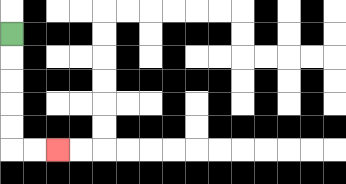{'start': '[0, 1]', 'end': '[2, 6]', 'path_directions': 'D,D,D,D,D,R,R', 'path_coordinates': '[[0, 1], [0, 2], [0, 3], [0, 4], [0, 5], [0, 6], [1, 6], [2, 6]]'}